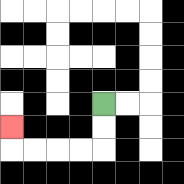{'start': '[4, 4]', 'end': '[0, 5]', 'path_directions': 'D,D,L,L,L,L,U', 'path_coordinates': '[[4, 4], [4, 5], [4, 6], [3, 6], [2, 6], [1, 6], [0, 6], [0, 5]]'}